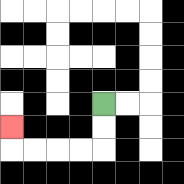{'start': '[4, 4]', 'end': '[0, 5]', 'path_directions': 'D,D,L,L,L,L,U', 'path_coordinates': '[[4, 4], [4, 5], [4, 6], [3, 6], [2, 6], [1, 6], [0, 6], [0, 5]]'}